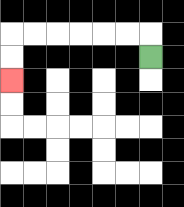{'start': '[6, 2]', 'end': '[0, 3]', 'path_directions': 'U,L,L,L,L,L,L,D,D', 'path_coordinates': '[[6, 2], [6, 1], [5, 1], [4, 1], [3, 1], [2, 1], [1, 1], [0, 1], [0, 2], [0, 3]]'}